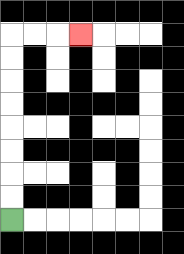{'start': '[0, 9]', 'end': '[3, 1]', 'path_directions': 'U,U,U,U,U,U,U,U,R,R,R', 'path_coordinates': '[[0, 9], [0, 8], [0, 7], [0, 6], [0, 5], [0, 4], [0, 3], [0, 2], [0, 1], [1, 1], [2, 1], [3, 1]]'}